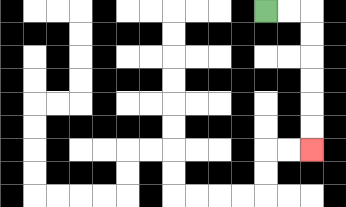{'start': '[11, 0]', 'end': '[13, 6]', 'path_directions': 'R,R,D,D,D,D,D,D', 'path_coordinates': '[[11, 0], [12, 0], [13, 0], [13, 1], [13, 2], [13, 3], [13, 4], [13, 5], [13, 6]]'}